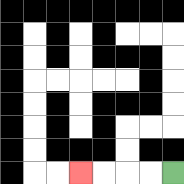{'start': '[7, 7]', 'end': '[3, 7]', 'path_directions': 'L,L,L,L', 'path_coordinates': '[[7, 7], [6, 7], [5, 7], [4, 7], [3, 7]]'}